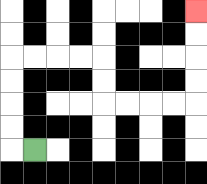{'start': '[1, 6]', 'end': '[8, 0]', 'path_directions': 'L,U,U,U,U,R,R,R,R,D,D,R,R,R,R,U,U,U,U', 'path_coordinates': '[[1, 6], [0, 6], [0, 5], [0, 4], [0, 3], [0, 2], [1, 2], [2, 2], [3, 2], [4, 2], [4, 3], [4, 4], [5, 4], [6, 4], [7, 4], [8, 4], [8, 3], [8, 2], [8, 1], [8, 0]]'}